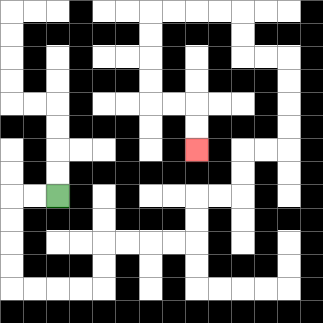{'start': '[2, 8]', 'end': '[8, 6]', 'path_directions': 'L,L,D,D,D,D,R,R,R,R,U,U,R,R,R,R,U,U,R,R,U,U,R,R,U,U,U,U,L,L,U,U,L,L,L,L,D,D,D,D,R,R,D,D', 'path_coordinates': '[[2, 8], [1, 8], [0, 8], [0, 9], [0, 10], [0, 11], [0, 12], [1, 12], [2, 12], [3, 12], [4, 12], [4, 11], [4, 10], [5, 10], [6, 10], [7, 10], [8, 10], [8, 9], [8, 8], [9, 8], [10, 8], [10, 7], [10, 6], [11, 6], [12, 6], [12, 5], [12, 4], [12, 3], [12, 2], [11, 2], [10, 2], [10, 1], [10, 0], [9, 0], [8, 0], [7, 0], [6, 0], [6, 1], [6, 2], [6, 3], [6, 4], [7, 4], [8, 4], [8, 5], [8, 6]]'}